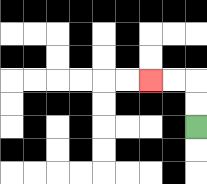{'start': '[8, 5]', 'end': '[6, 3]', 'path_directions': 'U,U,L,L', 'path_coordinates': '[[8, 5], [8, 4], [8, 3], [7, 3], [6, 3]]'}